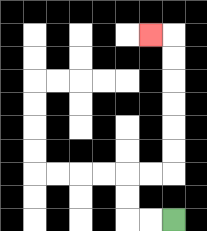{'start': '[7, 9]', 'end': '[6, 1]', 'path_directions': 'L,L,U,U,R,R,U,U,U,U,U,U,L', 'path_coordinates': '[[7, 9], [6, 9], [5, 9], [5, 8], [5, 7], [6, 7], [7, 7], [7, 6], [7, 5], [7, 4], [7, 3], [7, 2], [7, 1], [6, 1]]'}